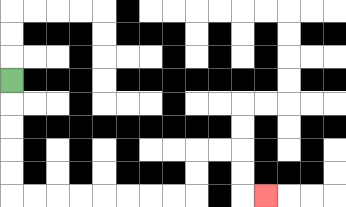{'start': '[0, 3]', 'end': '[11, 8]', 'path_directions': 'D,D,D,D,D,R,R,R,R,R,R,R,R,U,U,R,R,D,D,R', 'path_coordinates': '[[0, 3], [0, 4], [0, 5], [0, 6], [0, 7], [0, 8], [1, 8], [2, 8], [3, 8], [4, 8], [5, 8], [6, 8], [7, 8], [8, 8], [8, 7], [8, 6], [9, 6], [10, 6], [10, 7], [10, 8], [11, 8]]'}